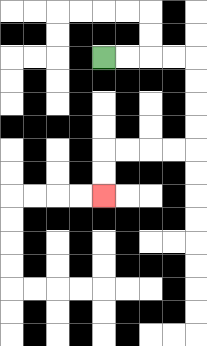{'start': '[4, 2]', 'end': '[4, 8]', 'path_directions': 'R,R,R,R,D,D,D,D,L,L,L,L,D,D', 'path_coordinates': '[[4, 2], [5, 2], [6, 2], [7, 2], [8, 2], [8, 3], [8, 4], [8, 5], [8, 6], [7, 6], [6, 6], [5, 6], [4, 6], [4, 7], [4, 8]]'}